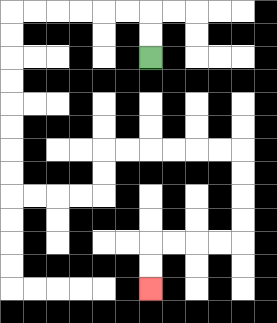{'start': '[6, 2]', 'end': '[6, 12]', 'path_directions': 'U,U,L,L,L,L,L,L,D,D,D,D,D,D,D,D,R,R,R,R,U,U,R,R,R,R,R,R,D,D,D,D,L,L,L,L,D,D', 'path_coordinates': '[[6, 2], [6, 1], [6, 0], [5, 0], [4, 0], [3, 0], [2, 0], [1, 0], [0, 0], [0, 1], [0, 2], [0, 3], [0, 4], [0, 5], [0, 6], [0, 7], [0, 8], [1, 8], [2, 8], [3, 8], [4, 8], [4, 7], [4, 6], [5, 6], [6, 6], [7, 6], [8, 6], [9, 6], [10, 6], [10, 7], [10, 8], [10, 9], [10, 10], [9, 10], [8, 10], [7, 10], [6, 10], [6, 11], [6, 12]]'}